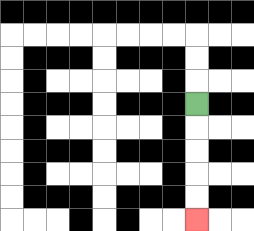{'start': '[8, 4]', 'end': '[8, 9]', 'path_directions': 'D,D,D,D,D', 'path_coordinates': '[[8, 4], [8, 5], [8, 6], [8, 7], [8, 8], [8, 9]]'}